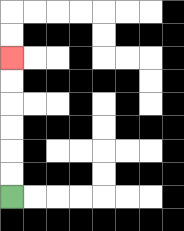{'start': '[0, 8]', 'end': '[0, 2]', 'path_directions': 'U,U,U,U,U,U', 'path_coordinates': '[[0, 8], [0, 7], [0, 6], [0, 5], [0, 4], [0, 3], [0, 2]]'}